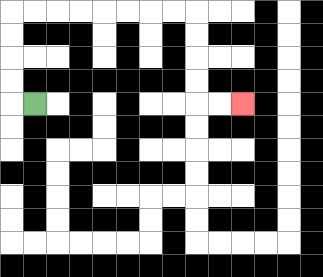{'start': '[1, 4]', 'end': '[10, 4]', 'path_directions': 'L,U,U,U,U,R,R,R,R,R,R,R,R,D,D,D,D,R,R', 'path_coordinates': '[[1, 4], [0, 4], [0, 3], [0, 2], [0, 1], [0, 0], [1, 0], [2, 0], [3, 0], [4, 0], [5, 0], [6, 0], [7, 0], [8, 0], [8, 1], [8, 2], [8, 3], [8, 4], [9, 4], [10, 4]]'}